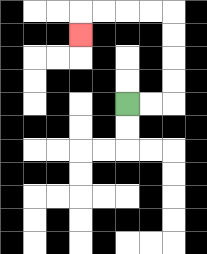{'start': '[5, 4]', 'end': '[3, 1]', 'path_directions': 'R,R,U,U,U,U,L,L,L,L,D', 'path_coordinates': '[[5, 4], [6, 4], [7, 4], [7, 3], [7, 2], [7, 1], [7, 0], [6, 0], [5, 0], [4, 0], [3, 0], [3, 1]]'}